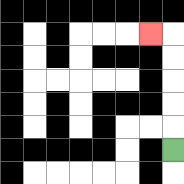{'start': '[7, 6]', 'end': '[6, 1]', 'path_directions': 'U,U,U,U,U,L', 'path_coordinates': '[[7, 6], [7, 5], [7, 4], [7, 3], [7, 2], [7, 1], [6, 1]]'}